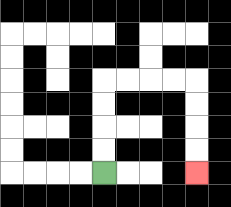{'start': '[4, 7]', 'end': '[8, 7]', 'path_directions': 'U,U,U,U,R,R,R,R,D,D,D,D', 'path_coordinates': '[[4, 7], [4, 6], [4, 5], [4, 4], [4, 3], [5, 3], [6, 3], [7, 3], [8, 3], [8, 4], [8, 5], [8, 6], [8, 7]]'}